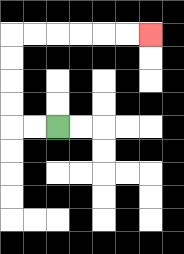{'start': '[2, 5]', 'end': '[6, 1]', 'path_directions': 'L,L,U,U,U,U,R,R,R,R,R,R', 'path_coordinates': '[[2, 5], [1, 5], [0, 5], [0, 4], [0, 3], [0, 2], [0, 1], [1, 1], [2, 1], [3, 1], [4, 1], [5, 1], [6, 1]]'}